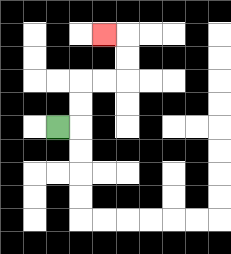{'start': '[2, 5]', 'end': '[4, 1]', 'path_directions': 'R,U,U,R,R,U,U,L', 'path_coordinates': '[[2, 5], [3, 5], [3, 4], [3, 3], [4, 3], [5, 3], [5, 2], [5, 1], [4, 1]]'}